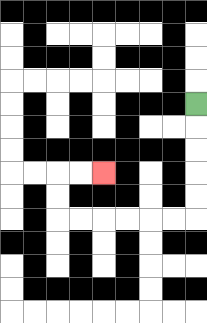{'start': '[8, 4]', 'end': '[4, 7]', 'path_directions': 'D,D,D,D,D,L,L,L,L,L,L,U,U,R,R', 'path_coordinates': '[[8, 4], [8, 5], [8, 6], [8, 7], [8, 8], [8, 9], [7, 9], [6, 9], [5, 9], [4, 9], [3, 9], [2, 9], [2, 8], [2, 7], [3, 7], [4, 7]]'}